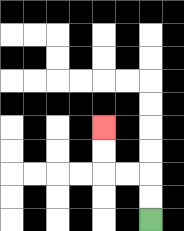{'start': '[6, 9]', 'end': '[4, 5]', 'path_directions': 'U,U,L,L,U,U', 'path_coordinates': '[[6, 9], [6, 8], [6, 7], [5, 7], [4, 7], [4, 6], [4, 5]]'}